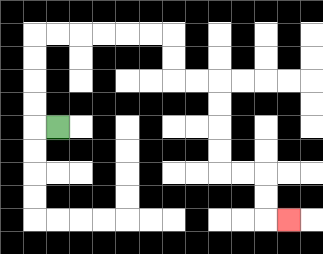{'start': '[2, 5]', 'end': '[12, 9]', 'path_directions': 'L,U,U,U,U,R,R,R,R,R,R,D,D,R,R,D,D,D,D,R,R,D,D,R', 'path_coordinates': '[[2, 5], [1, 5], [1, 4], [1, 3], [1, 2], [1, 1], [2, 1], [3, 1], [4, 1], [5, 1], [6, 1], [7, 1], [7, 2], [7, 3], [8, 3], [9, 3], [9, 4], [9, 5], [9, 6], [9, 7], [10, 7], [11, 7], [11, 8], [11, 9], [12, 9]]'}